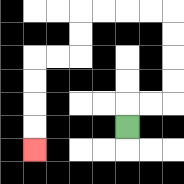{'start': '[5, 5]', 'end': '[1, 6]', 'path_directions': 'U,R,R,U,U,U,U,L,L,L,L,D,D,L,L,D,D,D,D', 'path_coordinates': '[[5, 5], [5, 4], [6, 4], [7, 4], [7, 3], [7, 2], [7, 1], [7, 0], [6, 0], [5, 0], [4, 0], [3, 0], [3, 1], [3, 2], [2, 2], [1, 2], [1, 3], [1, 4], [1, 5], [1, 6]]'}